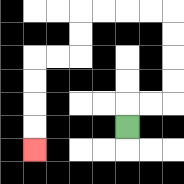{'start': '[5, 5]', 'end': '[1, 6]', 'path_directions': 'U,R,R,U,U,U,U,L,L,L,L,D,D,L,L,D,D,D,D', 'path_coordinates': '[[5, 5], [5, 4], [6, 4], [7, 4], [7, 3], [7, 2], [7, 1], [7, 0], [6, 0], [5, 0], [4, 0], [3, 0], [3, 1], [3, 2], [2, 2], [1, 2], [1, 3], [1, 4], [1, 5], [1, 6]]'}